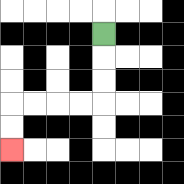{'start': '[4, 1]', 'end': '[0, 6]', 'path_directions': 'D,D,D,L,L,L,L,D,D', 'path_coordinates': '[[4, 1], [4, 2], [4, 3], [4, 4], [3, 4], [2, 4], [1, 4], [0, 4], [0, 5], [0, 6]]'}